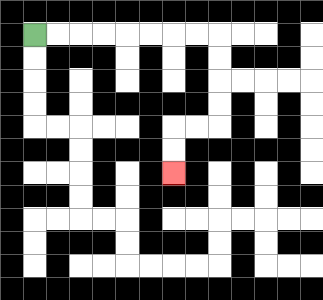{'start': '[1, 1]', 'end': '[7, 7]', 'path_directions': 'R,R,R,R,R,R,R,R,D,D,D,D,L,L,D,D', 'path_coordinates': '[[1, 1], [2, 1], [3, 1], [4, 1], [5, 1], [6, 1], [7, 1], [8, 1], [9, 1], [9, 2], [9, 3], [9, 4], [9, 5], [8, 5], [7, 5], [7, 6], [7, 7]]'}